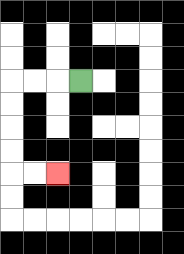{'start': '[3, 3]', 'end': '[2, 7]', 'path_directions': 'L,L,L,D,D,D,D,R,R', 'path_coordinates': '[[3, 3], [2, 3], [1, 3], [0, 3], [0, 4], [0, 5], [0, 6], [0, 7], [1, 7], [2, 7]]'}